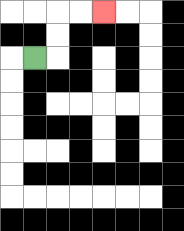{'start': '[1, 2]', 'end': '[4, 0]', 'path_directions': 'R,U,U,R,R', 'path_coordinates': '[[1, 2], [2, 2], [2, 1], [2, 0], [3, 0], [4, 0]]'}